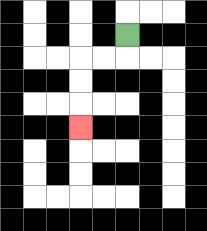{'start': '[5, 1]', 'end': '[3, 5]', 'path_directions': 'D,L,L,D,D,D', 'path_coordinates': '[[5, 1], [5, 2], [4, 2], [3, 2], [3, 3], [3, 4], [3, 5]]'}